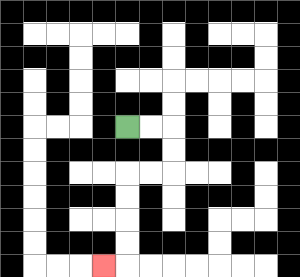{'start': '[5, 5]', 'end': '[4, 11]', 'path_directions': 'R,R,D,D,L,L,D,D,D,D,L', 'path_coordinates': '[[5, 5], [6, 5], [7, 5], [7, 6], [7, 7], [6, 7], [5, 7], [5, 8], [5, 9], [5, 10], [5, 11], [4, 11]]'}